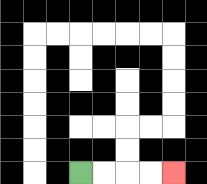{'start': '[3, 7]', 'end': '[7, 7]', 'path_directions': 'R,R,R,R', 'path_coordinates': '[[3, 7], [4, 7], [5, 7], [6, 7], [7, 7]]'}